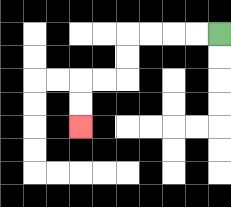{'start': '[9, 1]', 'end': '[3, 5]', 'path_directions': 'L,L,L,L,D,D,L,L,D,D', 'path_coordinates': '[[9, 1], [8, 1], [7, 1], [6, 1], [5, 1], [5, 2], [5, 3], [4, 3], [3, 3], [3, 4], [3, 5]]'}